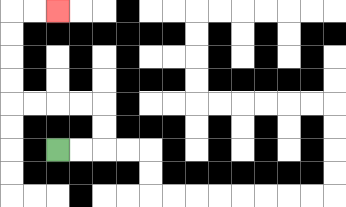{'start': '[2, 6]', 'end': '[2, 0]', 'path_directions': 'R,R,U,U,L,L,L,L,U,U,U,U,R,R', 'path_coordinates': '[[2, 6], [3, 6], [4, 6], [4, 5], [4, 4], [3, 4], [2, 4], [1, 4], [0, 4], [0, 3], [0, 2], [0, 1], [0, 0], [1, 0], [2, 0]]'}